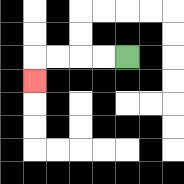{'start': '[5, 2]', 'end': '[1, 3]', 'path_directions': 'L,L,L,L,D', 'path_coordinates': '[[5, 2], [4, 2], [3, 2], [2, 2], [1, 2], [1, 3]]'}